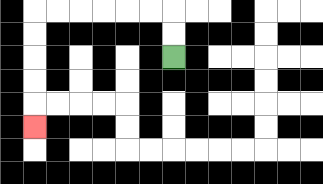{'start': '[7, 2]', 'end': '[1, 5]', 'path_directions': 'U,U,L,L,L,L,L,L,D,D,D,D,D', 'path_coordinates': '[[7, 2], [7, 1], [7, 0], [6, 0], [5, 0], [4, 0], [3, 0], [2, 0], [1, 0], [1, 1], [1, 2], [1, 3], [1, 4], [1, 5]]'}